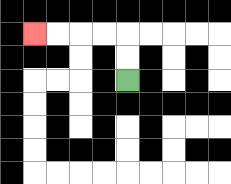{'start': '[5, 3]', 'end': '[1, 1]', 'path_directions': 'U,U,L,L,L,L', 'path_coordinates': '[[5, 3], [5, 2], [5, 1], [4, 1], [3, 1], [2, 1], [1, 1]]'}